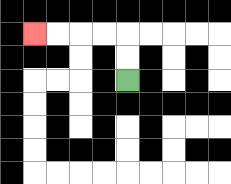{'start': '[5, 3]', 'end': '[1, 1]', 'path_directions': 'U,U,L,L,L,L', 'path_coordinates': '[[5, 3], [5, 2], [5, 1], [4, 1], [3, 1], [2, 1], [1, 1]]'}